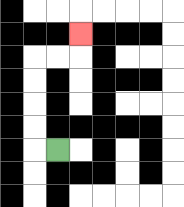{'start': '[2, 6]', 'end': '[3, 1]', 'path_directions': 'L,U,U,U,U,R,R,U', 'path_coordinates': '[[2, 6], [1, 6], [1, 5], [1, 4], [1, 3], [1, 2], [2, 2], [3, 2], [3, 1]]'}